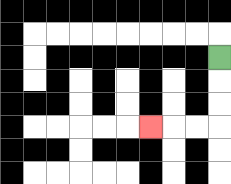{'start': '[9, 2]', 'end': '[6, 5]', 'path_directions': 'D,D,D,L,L,L', 'path_coordinates': '[[9, 2], [9, 3], [9, 4], [9, 5], [8, 5], [7, 5], [6, 5]]'}